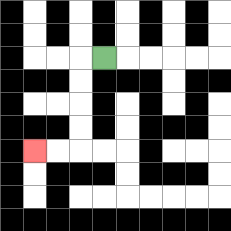{'start': '[4, 2]', 'end': '[1, 6]', 'path_directions': 'L,D,D,D,D,L,L', 'path_coordinates': '[[4, 2], [3, 2], [3, 3], [3, 4], [3, 5], [3, 6], [2, 6], [1, 6]]'}